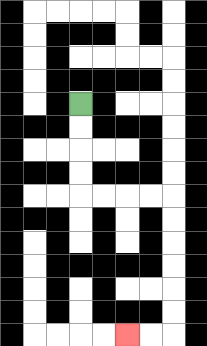{'start': '[3, 4]', 'end': '[5, 14]', 'path_directions': 'D,D,D,D,R,R,R,R,D,D,D,D,D,D,L,L', 'path_coordinates': '[[3, 4], [3, 5], [3, 6], [3, 7], [3, 8], [4, 8], [5, 8], [6, 8], [7, 8], [7, 9], [7, 10], [7, 11], [7, 12], [7, 13], [7, 14], [6, 14], [5, 14]]'}